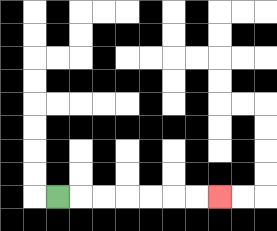{'start': '[2, 8]', 'end': '[9, 8]', 'path_directions': 'R,R,R,R,R,R,R', 'path_coordinates': '[[2, 8], [3, 8], [4, 8], [5, 8], [6, 8], [7, 8], [8, 8], [9, 8]]'}